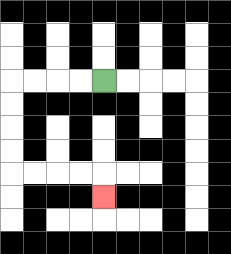{'start': '[4, 3]', 'end': '[4, 8]', 'path_directions': 'L,L,L,L,D,D,D,D,R,R,R,R,D', 'path_coordinates': '[[4, 3], [3, 3], [2, 3], [1, 3], [0, 3], [0, 4], [0, 5], [0, 6], [0, 7], [1, 7], [2, 7], [3, 7], [4, 7], [4, 8]]'}